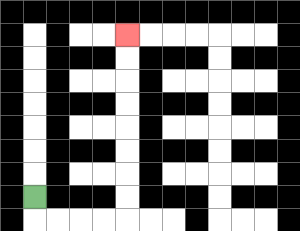{'start': '[1, 8]', 'end': '[5, 1]', 'path_directions': 'D,R,R,R,R,U,U,U,U,U,U,U,U', 'path_coordinates': '[[1, 8], [1, 9], [2, 9], [3, 9], [4, 9], [5, 9], [5, 8], [5, 7], [5, 6], [5, 5], [5, 4], [5, 3], [5, 2], [5, 1]]'}